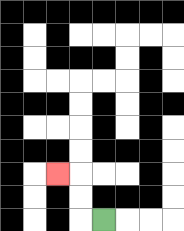{'start': '[4, 9]', 'end': '[2, 7]', 'path_directions': 'L,U,U,L', 'path_coordinates': '[[4, 9], [3, 9], [3, 8], [3, 7], [2, 7]]'}